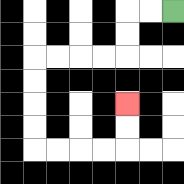{'start': '[7, 0]', 'end': '[5, 4]', 'path_directions': 'L,L,D,D,L,L,L,L,D,D,D,D,R,R,R,R,U,U', 'path_coordinates': '[[7, 0], [6, 0], [5, 0], [5, 1], [5, 2], [4, 2], [3, 2], [2, 2], [1, 2], [1, 3], [1, 4], [1, 5], [1, 6], [2, 6], [3, 6], [4, 6], [5, 6], [5, 5], [5, 4]]'}